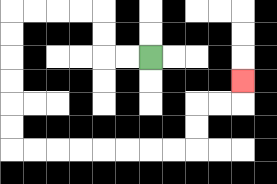{'start': '[6, 2]', 'end': '[10, 3]', 'path_directions': 'L,L,U,U,L,L,L,L,D,D,D,D,D,D,R,R,R,R,R,R,R,R,U,U,R,R,U', 'path_coordinates': '[[6, 2], [5, 2], [4, 2], [4, 1], [4, 0], [3, 0], [2, 0], [1, 0], [0, 0], [0, 1], [0, 2], [0, 3], [0, 4], [0, 5], [0, 6], [1, 6], [2, 6], [3, 6], [4, 6], [5, 6], [6, 6], [7, 6], [8, 6], [8, 5], [8, 4], [9, 4], [10, 4], [10, 3]]'}